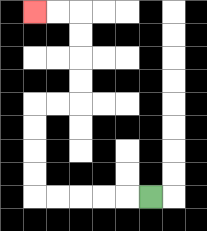{'start': '[6, 8]', 'end': '[1, 0]', 'path_directions': 'L,L,L,L,L,U,U,U,U,R,R,U,U,U,U,L,L', 'path_coordinates': '[[6, 8], [5, 8], [4, 8], [3, 8], [2, 8], [1, 8], [1, 7], [1, 6], [1, 5], [1, 4], [2, 4], [3, 4], [3, 3], [3, 2], [3, 1], [3, 0], [2, 0], [1, 0]]'}